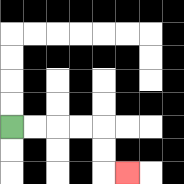{'start': '[0, 5]', 'end': '[5, 7]', 'path_directions': 'R,R,R,R,D,D,R', 'path_coordinates': '[[0, 5], [1, 5], [2, 5], [3, 5], [4, 5], [4, 6], [4, 7], [5, 7]]'}